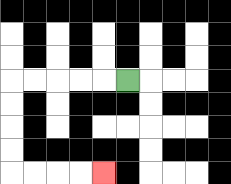{'start': '[5, 3]', 'end': '[4, 7]', 'path_directions': 'L,L,L,L,L,D,D,D,D,R,R,R,R', 'path_coordinates': '[[5, 3], [4, 3], [3, 3], [2, 3], [1, 3], [0, 3], [0, 4], [0, 5], [0, 6], [0, 7], [1, 7], [2, 7], [3, 7], [4, 7]]'}